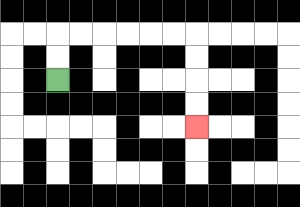{'start': '[2, 3]', 'end': '[8, 5]', 'path_directions': 'U,U,R,R,R,R,R,R,D,D,D,D', 'path_coordinates': '[[2, 3], [2, 2], [2, 1], [3, 1], [4, 1], [5, 1], [6, 1], [7, 1], [8, 1], [8, 2], [8, 3], [8, 4], [8, 5]]'}